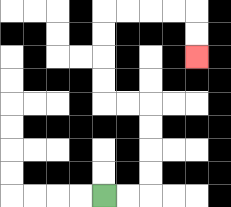{'start': '[4, 8]', 'end': '[8, 2]', 'path_directions': 'R,R,U,U,U,U,L,L,U,U,U,U,R,R,R,R,D,D', 'path_coordinates': '[[4, 8], [5, 8], [6, 8], [6, 7], [6, 6], [6, 5], [6, 4], [5, 4], [4, 4], [4, 3], [4, 2], [4, 1], [4, 0], [5, 0], [6, 0], [7, 0], [8, 0], [8, 1], [8, 2]]'}